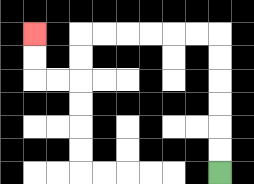{'start': '[9, 7]', 'end': '[1, 1]', 'path_directions': 'U,U,U,U,U,U,L,L,L,L,L,L,D,D,L,L,U,U', 'path_coordinates': '[[9, 7], [9, 6], [9, 5], [9, 4], [9, 3], [9, 2], [9, 1], [8, 1], [7, 1], [6, 1], [5, 1], [4, 1], [3, 1], [3, 2], [3, 3], [2, 3], [1, 3], [1, 2], [1, 1]]'}